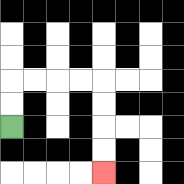{'start': '[0, 5]', 'end': '[4, 7]', 'path_directions': 'U,U,R,R,R,R,D,D,D,D', 'path_coordinates': '[[0, 5], [0, 4], [0, 3], [1, 3], [2, 3], [3, 3], [4, 3], [4, 4], [4, 5], [4, 6], [4, 7]]'}